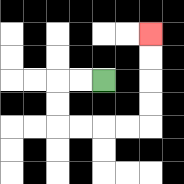{'start': '[4, 3]', 'end': '[6, 1]', 'path_directions': 'L,L,D,D,R,R,R,R,U,U,U,U', 'path_coordinates': '[[4, 3], [3, 3], [2, 3], [2, 4], [2, 5], [3, 5], [4, 5], [5, 5], [6, 5], [6, 4], [6, 3], [6, 2], [6, 1]]'}